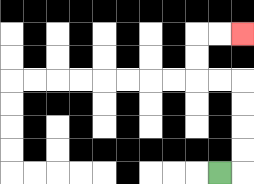{'start': '[9, 7]', 'end': '[10, 1]', 'path_directions': 'R,U,U,U,U,L,L,U,U,R,R', 'path_coordinates': '[[9, 7], [10, 7], [10, 6], [10, 5], [10, 4], [10, 3], [9, 3], [8, 3], [8, 2], [8, 1], [9, 1], [10, 1]]'}